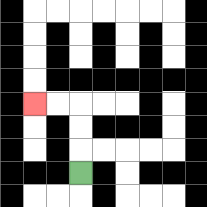{'start': '[3, 7]', 'end': '[1, 4]', 'path_directions': 'U,U,U,L,L', 'path_coordinates': '[[3, 7], [3, 6], [3, 5], [3, 4], [2, 4], [1, 4]]'}